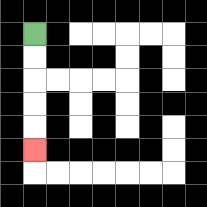{'start': '[1, 1]', 'end': '[1, 6]', 'path_directions': 'D,D,D,D,D', 'path_coordinates': '[[1, 1], [1, 2], [1, 3], [1, 4], [1, 5], [1, 6]]'}